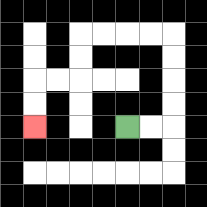{'start': '[5, 5]', 'end': '[1, 5]', 'path_directions': 'R,R,U,U,U,U,L,L,L,L,D,D,L,L,D,D', 'path_coordinates': '[[5, 5], [6, 5], [7, 5], [7, 4], [7, 3], [7, 2], [7, 1], [6, 1], [5, 1], [4, 1], [3, 1], [3, 2], [3, 3], [2, 3], [1, 3], [1, 4], [1, 5]]'}